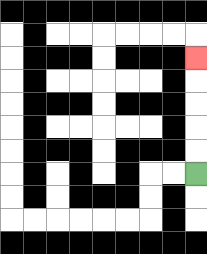{'start': '[8, 7]', 'end': '[8, 2]', 'path_directions': 'U,U,U,U,U', 'path_coordinates': '[[8, 7], [8, 6], [8, 5], [8, 4], [8, 3], [8, 2]]'}